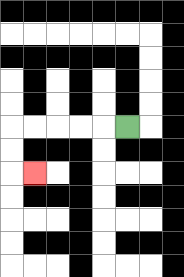{'start': '[5, 5]', 'end': '[1, 7]', 'path_directions': 'L,L,L,L,L,D,D,R', 'path_coordinates': '[[5, 5], [4, 5], [3, 5], [2, 5], [1, 5], [0, 5], [0, 6], [0, 7], [1, 7]]'}